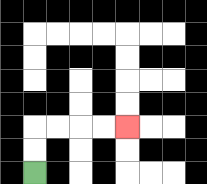{'start': '[1, 7]', 'end': '[5, 5]', 'path_directions': 'U,U,R,R,R,R', 'path_coordinates': '[[1, 7], [1, 6], [1, 5], [2, 5], [3, 5], [4, 5], [5, 5]]'}